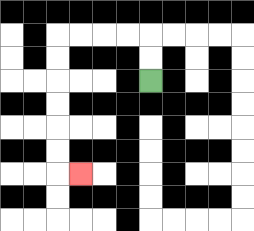{'start': '[6, 3]', 'end': '[3, 7]', 'path_directions': 'U,U,L,L,L,L,D,D,D,D,D,D,R', 'path_coordinates': '[[6, 3], [6, 2], [6, 1], [5, 1], [4, 1], [3, 1], [2, 1], [2, 2], [2, 3], [2, 4], [2, 5], [2, 6], [2, 7], [3, 7]]'}